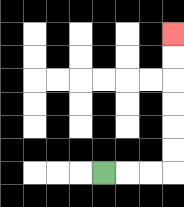{'start': '[4, 7]', 'end': '[7, 1]', 'path_directions': 'R,R,R,U,U,U,U,U,U', 'path_coordinates': '[[4, 7], [5, 7], [6, 7], [7, 7], [7, 6], [7, 5], [7, 4], [7, 3], [7, 2], [7, 1]]'}